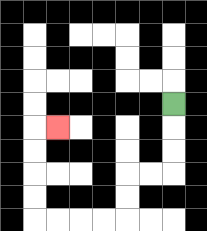{'start': '[7, 4]', 'end': '[2, 5]', 'path_directions': 'D,D,D,L,L,D,D,L,L,L,L,U,U,U,U,R', 'path_coordinates': '[[7, 4], [7, 5], [7, 6], [7, 7], [6, 7], [5, 7], [5, 8], [5, 9], [4, 9], [3, 9], [2, 9], [1, 9], [1, 8], [1, 7], [1, 6], [1, 5], [2, 5]]'}